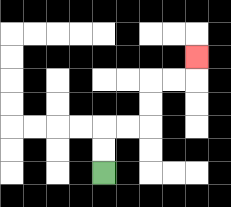{'start': '[4, 7]', 'end': '[8, 2]', 'path_directions': 'U,U,R,R,U,U,R,R,U', 'path_coordinates': '[[4, 7], [4, 6], [4, 5], [5, 5], [6, 5], [6, 4], [6, 3], [7, 3], [8, 3], [8, 2]]'}